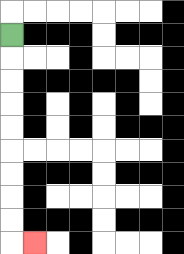{'start': '[0, 1]', 'end': '[1, 10]', 'path_directions': 'D,D,D,D,D,D,D,D,D,R', 'path_coordinates': '[[0, 1], [0, 2], [0, 3], [0, 4], [0, 5], [0, 6], [0, 7], [0, 8], [0, 9], [0, 10], [1, 10]]'}